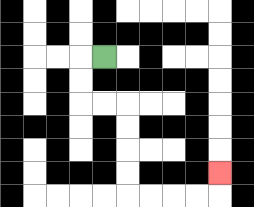{'start': '[4, 2]', 'end': '[9, 7]', 'path_directions': 'L,D,D,R,R,D,D,D,D,R,R,R,R,U', 'path_coordinates': '[[4, 2], [3, 2], [3, 3], [3, 4], [4, 4], [5, 4], [5, 5], [5, 6], [5, 7], [5, 8], [6, 8], [7, 8], [8, 8], [9, 8], [9, 7]]'}